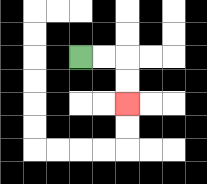{'start': '[3, 2]', 'end': '[5, 4]', 'path_directions': 'R,R,D,D', 'path_coordinates': '[[3, 2], [4, 2], [5, 2], [5, 3], [5, 4]]'}